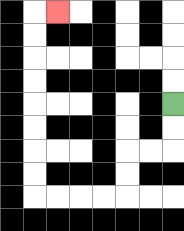{'start': '[7, 4]', 'end': '[2, 0]', 'path_directions': 'D,D,L,L,D,D,L,L,L,L,U,U,U,U,U,U,U,U,R', 'path_coordinates': '[[7, 4], [7, 5], [7, 6], [6, 6], [5, 6], [5, 7], [5, 8], [4, 8], [3, 8], [2, 8], [1, 8], [1, 7], [1, 6], [1, 5], [1, 4], [1, 3], [1, 2], [1, 1], [1, 0], [2, 0]]'}